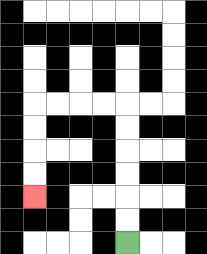{'start': '[5, 10]', 'end': '[1, 8]', 'path_directions': 'U,U,U,U,U,U,L,L,L,L,D,D,D,D', 'path_coordinates': '[[5, 10], [5, 9], [5, 8], [5, 7], [5, 6], [5, 5], [5, 4], [4, 4], [3, 4], [2, 4], [1, 4], [1, 5], [1, 6], [1, 7], [1, 8]]'}